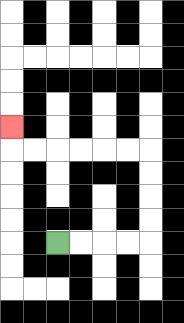{'start': '[2, 10]', 'end': '[0, 5]', 'path_directions': 'R,R,R,R,U,U,U,U,L,L,L,L,L,L,U', 'path_coordinates': '[[2, 10], [3, 10], [4, 10], [5, 10], [6, 10], [6, 9], [6, 8], [6, 7], [6, 6], [5, 6], [4, 6], [3, 6], [2, 6], [1, 6], [0, 6], [0, 5]]'}